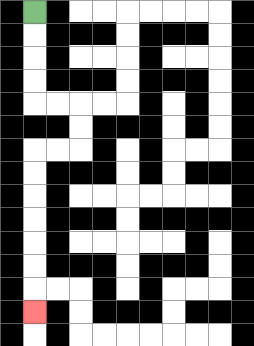{'start': '[1, 0]', 'end': '[1, 13]', 'path_directions': 'D,D,D,D,R,R,D,D,L,L,D,D,D,D,D,D,D', 'path_coordinates': '[[1, 0], [1, 1], [1, 2], [1, 3], [1, 4], [2, 4], [3, 4], [3, 5], [3, 6], [2, 6], [1, 6], [1, 7], [1, 8], [1, 9], [1, 10], [1, 11], [1, 12], [1, 13]]'}